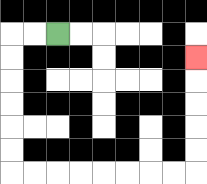{'start': '[2, 1]', 'end': '[8, 2]', 'path_directions': 'L,L,D,D,D,D,D,D,R,R,R,R,R,R,R,R,U,U,U,U,U', 'path_coordinates': '[[2, 1], [1, 1], [0, 1], [0, 2], [0, 3], [0, 4], [0, 5], [0, 6], [0, 7], [1, 7], [2, 7], [3, 7], [4, 7], [5, 7], [6, 7], [7, 7], [8, 7], [8, 6], [8, 5], [8, 4], [8, 3], [8, 2]]'}